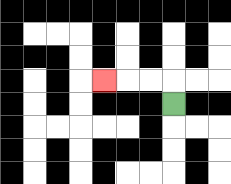{'start': '[7, 4]', 'end': '[4, 3]', 'path_directions': 'U,L,L,L', 'path_coordinates': '[[7, 4], [7, 3], [6, 3], [5, 3], [4, 3]]'}